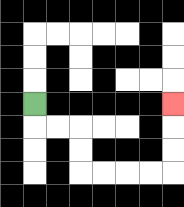{'start': '[1, 4]', 'end': '[7, 4]', 'path_directions': 'D,R,R,D,D,R,R,R,R,U,U,U', 'path_coordinates': '[[1, 4], [1, 5], [2, 5], [3, 5], [3, 6], [3, 7], [4, 7], [5, 7], [6, 7], [7, 7], [7, 6], [7, 5], [7, 4]]'}